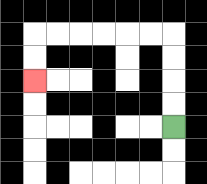{'start': '[7, 5]', 'end': '[1, 3]', 'path_directions': 'U,U,U,U,L,L,L,L,L,L,D,D', 'path_coordinates': '[[7, 5], [7, 4], [7, 3], [7, 2], [7, 1], [6, 1], [5, 1], [4, 1], [3, 1], [2, 1], [1, 1], [1, 2], [1, 3]]'}